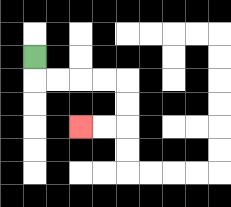{'start': '[1, 2]', 'end': '[3, 5]', 'path_directions': 'D,R,R,R,R,D,D,L,L', 'path_coordinates': '[[1, 2], [1, 3], [2, 3], [3, 3], [4, 3], [5, 3], [5, 4], [5, 5], [4, 5], [3, 5]]'}